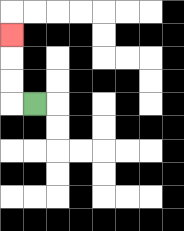{'start': '[1, 4]', 'end': '[0, 1]', 'path_directions': 'L,U,U,U', 'path_coordinates': '[[1, 4], [0, 4], [0, 3], [0, 2], [0, 1]]'}